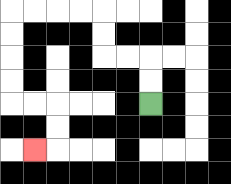{'start': '[6, 4]', 'end': '[1, 6]', 'path_directions': 'U,U,L,L,U,U,L,L,L,L,D,D,D,D,R,R,D,D,L', 'path_coordinates': '[[6, 4], [6, 3], [6, 2], [5, 2], [4, 2], [4, 1], [4, 0], [3, 0], [2, 0], [1, 0], [0, 0], [0, 1], [0, 2], [0, 3], [0, 4], [1, 4], [2, 4], [2, 5], [2, 6], [1, 6]]'}